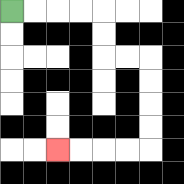{'start': '[0, 0]', 'end': '[2, 6]', 'path_directions': 'R,R,R,R,D,D,R,R,D,D,D,D,L,L,L,L', 'path_coordinates': '[[0, 0], [1, 0], [2, 0], [3, 0], [4, 0], [4, 1], [4, 2], [5, 2], [6, 2], [6, 3], [6, 4], [6, 5], [6, 6], [5, 6], [4, 6], [3, 6], [2, 6]]'}